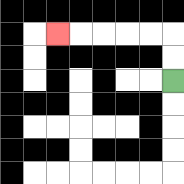{'start': '[7, 3]', 'end': '[2, 1]', 'path_directions': 'U,U,L,L,L,L,L', 'path_coordinates': '[[7, 3], [7, 2], [7, 1], [6, 1], [5, 1], [4, 1], [3, 1], [2, 1]]'}